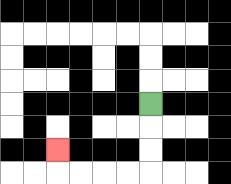{'start': '[6, 4]', 'end': '[2, 6]', 'path_directions': 'D,D,D,L,L,L,L,U', 'path_coordinates': '[[6, 4], [6, 5], [6, 6], [6, 7], [5, 7], [4, 7], [3, 7], [2, 7], [2, 6]]'}